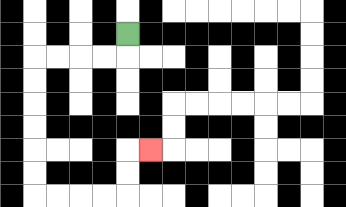{'start': '[5, 1]', 'end': '[6, 6]', 'path_directions': 'D,L,L,L,L,D,D,D,D,D,D,R,R,R,R,U,U,R', 'path_coordinates': '[[5, 1], [5, 2], [4, 2], [3, 2], [2, 2], [1, 2], [1, 3], [1, 4], [1, 5], [1, 6], [1, 7], [1, 8], [2, 8], [3, 8], [4, 8], [5, 8], [5, 7], [5, 6], [6, 6]]'}